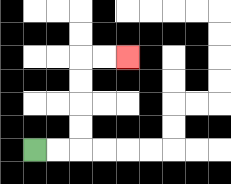{'start': '[1, 6]', 'end': '[5, 2]', 'path_directions': 'R,R,U,U,U,U,R,R', 'path_coordinates': '[[1, 6], [2, 6], [3, 6], [3, 5], [3, 4], [3, 3], [3, 2], [4, 2], [5, 2]]'}